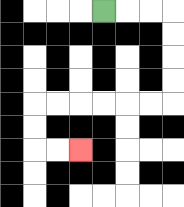{'start': '[4, 0]', 'end': '[3, 6]', 'path_directions': 'R,R,R,D,D,D,D,L,L,L,L,L,L,D,D,R,R', 'path_coordinates': '[[4, 0], [5, 0], [6, 0], [7, 0], [7, 1], [7, 2], [7, 3], [7, 4], [6, 4], [5, 4], [4, 4], [3, 4], [2, 4], [1, 4], [1, 5], [1, 6], [2, 6], [3, 6]]'}